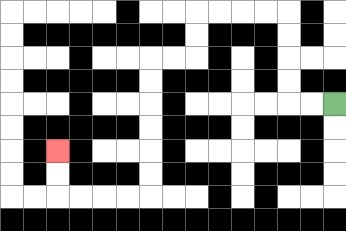{'start': '[14, 4]', 'end': '[2, 6]', 'path_directions': 'L,L,U,U,U,U,L,L,L,L,D,D,L,L,D,D,D,D,D,D,L,L,L,L,U,U', 'path_coordinates': '[[14, 4], [13, 4], [12, 4], [12, 3], [12, 2], [12, 1], [12, 0], [11, 0], [10, 0], [9, 0], [8, 0], [8, 1], [8, 2], [7, 2], [6, 2], [6, 3], [6, 4], [6, 5], [6, 6], [6, 7], [6, 8], [5, 8], [4, 8], [3, 8], [2, 8], [2, 7], [2, 6]]'}